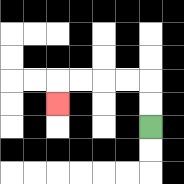{'start': '[6, 5]', 'end': '[2, 4]', 'path_directions': 'U,U,L,L,L,L,D', 'path_coordinates': '[[6, 5], [6, 4], [6, 3], [5, 3], [4, 3], [3, 3], [2, 3], [2, 4]]'}